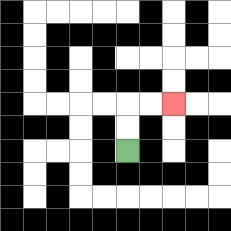{'start': '[5, 6]', 'end': '[7, 4]', 'path_directions': 'U,U,R,R', 'path_coordinates': '[[5, 6], [5, 5], [5, 4], [6, 4], [7, 4]]'}